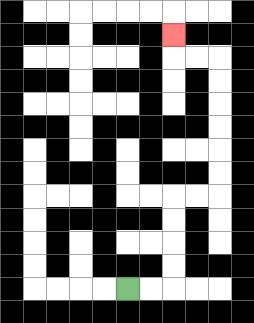{'start': '[5, 12]', 'end': '[7, 1]', 'path_directions': 'R,R,U,U,U,U,R,R,U,U,U,U,U,U,L,L,U', 'path_coordinates': '[[5, 12], [6, 12], [7, 12], [7, 11], [7, 10], [7, 9], [7, 8], [8, 8], [9, 8], [9, 7], [9, 6], [9, 5], [9, 4], [9, 3], [9, 2], [8, 2], [7, 2], [7, 1]]'}